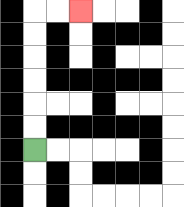{'start': '[1, 6]', 'end': '[3, 0]', 'path_directions': 'U,U,U,U,U,U,R,R', 'path_coordinates': '[[1, 6], [1, 5], [1, 4], [1, 3], [1, 2], [1, 1], [1, 0], [2, 0], [3, 0]]'}